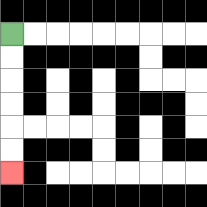{'start': '[0, 1]', 'end': '[0, 7]', 'path_directions': 'D,D,D,D,D,D', 'path_coordinates': '[[0, 1], [0, 2], [0, 3], [0, 4], [0, 5], [0, 6], [0, 7]]'}